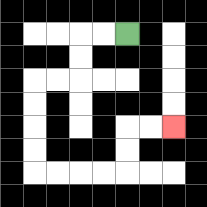{'start': '[5, 1]', 'end': '[7, 5]', 'path_directions': 'L,L,D,D,L,L,D,D,D,D,R,R,R,R,U,U,R,R', 'path_coordinates': '[[5, 1], [4, 1], [3, 1], [3, 2], [3, 3], [2, 3], [1, 3], [1, 4], [1, 5], [1, 6], [1, 7], [2, 7], [3, 7], [4, 7], [5, 7], [5, 6], [5, 5], [6, 5], [7, 5]]'}